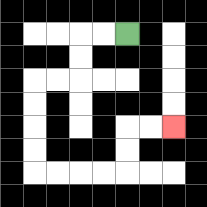{'start': '[5, 1]', 'end': '[7, 5]', 'path_directions': 'L,L,D,D,L,L,D,D,D,D,R,R,R,R,U,U,R,R', 'path_coordinates': '[[5, 1], [4, 1], [3, 1], [3, 2], [3, 3], [2, 3], [1, 3], [1, 4], [1, 5], [1, 6], [1, 7], [2, 7], [3, 7], [4, 7], [5, 7], [5, 6], [5, 5], [6, 5], [7, 5]]'}